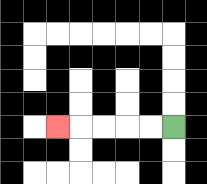{'start': '[7, 5]', 'end': '[2, 5]', 'path_directions': 'L,L,L,L,L', 'path_coordinates': '[[7, 5], [6, 5], [5, 5], [4, 5], [3, 5], [2, 5]]'}